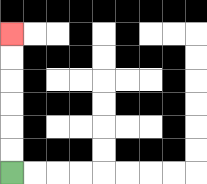{'start': '[0, 7]', 'end': '[0, 1]', 'path_directions': 'U,U,U,U,U,U', 'path_coordinates': '[[0, 7], [0, 6], [0, 5], [0, 4], [0, 3], [0, 2], [0, 1]]'}